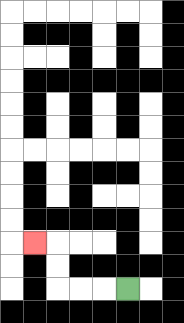{'start': '[5, 12]', 'end': '[1, 10]', 'path_directions': 'L,L,L,U,U,L', 'path_coordinates': '[[5, 12], [4, 12], [3, 12], [2, 12], [2, 11], [2, 10], [1, 10]]'}